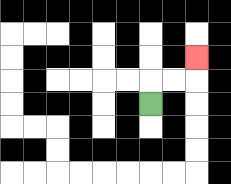{'start': '[6, 4]', 'end': '[8, 2]', 'path_directions': 'U,R,R,U', 'path_coordinates': '[[6, 4], [6, 3], [7, 3], [8, 3], [8, 2]]'}